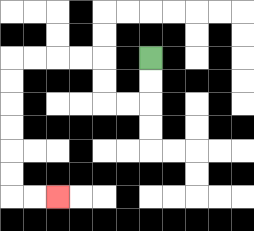{'start': '[6, 2]', 'end': '[2, 8]', 'path_directions': 'D,D,L,L,U,U,L,L,L,L,D,D,D,D,D,D,R,R', 'path_coordinates': '[[6, 2], [6, 3], [6, 4], [5, 4], [4, 4], [4, 3], [4, 2], [3, 2], [2, 2], [1, 2], [0, 2], [0, 3], [0, 4], [0, 5], [0, 6], [0, 7], [0, 8], [1, 8], [2, 8]]'}